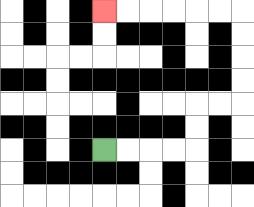{'start': '[4, 6]', 'end': '[4, 0]', 'path_directions': 'R,R,R,R,U,U,R,R,U,U,U,U,L,L,L,L,L,L', 'path_coordinates': '[[4, 6], [5, 6], [6, 6], [7, 6], [8, 6], [8, 5], [8, 4], [9, 4], [10, 4], [10, 3], [10, 2], [10, 1], [10, 0], [9, 0], [8, 0], [7, 0], [6, 0], [5, 0], [4, 0]]'}